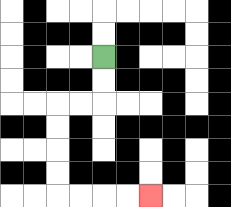{'start': '[4, 2]', 'end': '[6, 8]', 'path_directions': 'D,D,L,L,D,D,D,D,R,R,R,R', 'path_coordinates': '[[4, 2], [4, 3], [4, 4], [3, 4], [2, 4], [2, 5], [2, 6], [2, 7], [2, 8], [3, 8], [4, 8], [5, 8], [6, 8]]'}